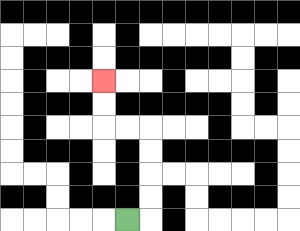{'start': '[5, 9]', 'end': '[4, 3]', 'path_directions': 'R,U,U,U,U,L,L,U,U', 'path_coordinates': '[[5, 9], [6, 9], [6, 8], [6, 7], [6, 6], [6, 5], [5, 5], [4, 5], [4, 4], [4, 3]]'}